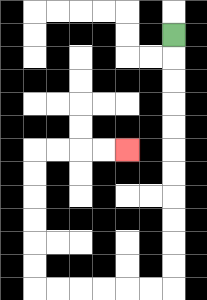{'start': '[7, 1]', 'end': '[5, 6]', 'path_directions': 'D,D,D,D,D,D,D,D,D,D,D,L,L,L,L,L,L,U,U,U,U,U,U,R,R,R,R', 'path_coordinates': '[[7, 1], [7, 2], [7, 3], [7, 4], [7, 5], [7, 6], [7, 7], [7, 8], [7, 9], [7, 10], [7, 11], [7, 12], [6, 12], [5, 12], [4, 12], [3, 12], [2, 12], [1, 12], [1, 11], [1, 10], [1, 9], [1, 8], [1, 7], [1, 6], [2, 6], [3, 6], [4, 6], [5, 6]]'}